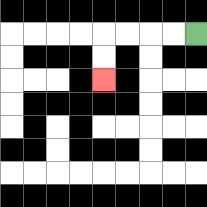{'start': '[8, 1]', 'end': '[4, 3]', 'path_directions': 'L,L,L,L,D,D', 'path_coordinates': '[[8, 1], [7, 1], [6, 1], [5, 1], [4, 1], [4, 2], [4, 3]]'}